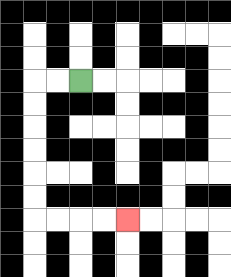{'start': '[3, 3]', 'end': '[5, 9]', 'path_directions': 'L,L,D,D,D,D,D,D,R,R,R,R', 'path_coordinates': '[[3, 3], [2, 3], [1, 3], [1, 4], [1, 5], [1, 6], [1, 7], [1, 8], [1, 9], [2, 9], [3, 9], [4, 9], [5, 9]]'}